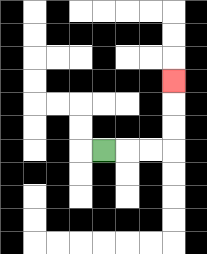{'start': '[4, 6]', 'end': '[7, 3]', 'path_directions': 'R,R,R,U,U,U', 'path_coordinates': '[[4, 6], [5, 6], [6, 6], [7, 6], [7, 5], [7, 4], [7, 3]]'}